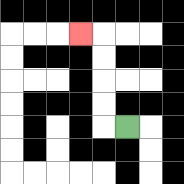{'start': '[5, 5]', 'end': '[3, 1]', 'path_directions': 'L,U,U,U,U,L', 'path_coordinates': '[[5, 5], [4, 5], [4, 4], [4, 3], [4, 2], [4, 1], [3, 1]]'}